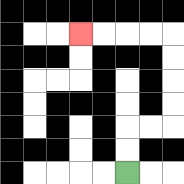{'start': '[5, 7]', 'end': '[3, 1]', 'path_directions': 'U,U,R,R,U,U,U,U,L,L,L,L', 'path_coordinates': '[[5, 7], [5, 6], [5, 5], [6, 5], [7, 5], [7, 4], [7, 3], [7, 2], [7, 1], [6, 1], [5, 1], [4, 1], [3, 1]]'}